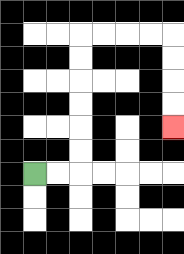{'start': '[1, 7]', 'end': '[7, 5]', 'path_directions': 'R,R,U,U,U,U,U,U,R,R,R,R,D,D,D,D', 'path_coordinates': '[[1, 7], [2, 7], [3, 7], [3, 6], [3, 5], [3, 4], [3, 3], [3, 2], [3, 1], [4, 1], [5, 1], [6, 1], [7, 1], [7, 2], [7, 3], [7, 4], [7, 5]]'}